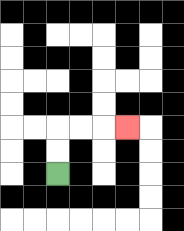{'start': '[2, 7]', 'end': '[5, 5]', 'path_directions': 'U,U,R,R,R', 'path_coordinates': '[[2, 7], [2, 6], [2, 5], [3, 5], [4, 5], [5, 5]]'}